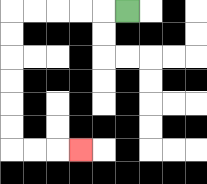{'start': '[5, 0]', 'end': '[3, 6]', 'path_directions': 'L,L,L,L,L,D,D,D,D,D,D,R,R,R', 'path_coordinates': '[[5, 0], [4, 0], [3, 0], [2, 0], [1, 0], [0, 0], [0, 1], [0, 2], [0, 3], [0, 4], [0, 5], [0, 6], [1, 6], [2, 6], [3, 6]]'}